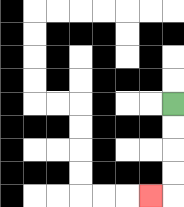{'start': '[7, 4]', 'end': '[6, 8]', 'path_directions': 'D,D,D,D,L', 'path_coordinates': '[[7, 4], [7, 5], [7, 6], [7, 7], [7, 8], [6, 8]]'}